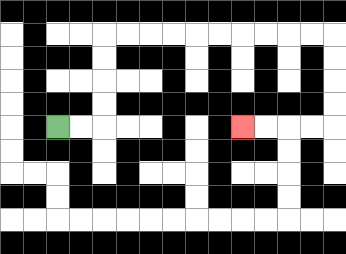{'start': '[2, 5]', 'end': '[10, 5]', 'path_directions': 'R,R,U,U,U,U,R,R,R,R,R,R,R,R,R,R,D,D,D,D,L,L,L,L', 'path_coordinates': '[[2, 5], [3, 5], [4, 5], [4, 4], [4, 3], [4, 2], [4, 1], [5, 1], [6, 1], [7, 1], [8, 1], [9, 1], [10, 1], [11, 1], [12, 1], [13, 1], [14, 1], [14, 2], [14, 3], [14, 4], [14, 5], [13, 5], [12, 5], [11, 5], [10, 5]]'}